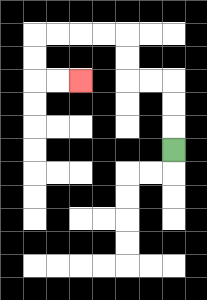{'start': '[7, 6]', 'end': '[3, 3]', 'path_directions': 'U,U,U,L,L,U,U,L,L,L,L,D,D,R,R', 'path_coordinates': '[[7, 6], [7, 5], [7, 4], [7, 3], [6, 3], [5, 3], [5, 2], [5, 1], [4, 1], [3, 1], [2, 1], [1, 1], [1, 2], [1, 3], [2, 3], [3, 3]]'}